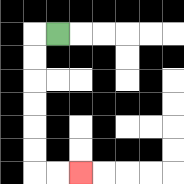{'start': '[2, 1]', 'end': '[3, 7]', 'path_directions': 'L,D,D,D,D,D,D,R,R', 'path_coordinates': '[[2, 1], [1, 1], [1, 2], [1, 3], [1, 4], [1, 5], [1, 6], [1, 7], [2, 7], [3, 7]]'}